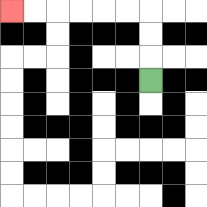{'start': '[6, 3]', 'end': '[0, 0]', 'path_directions': 'U,U,U,L,L,L,L,L,L', 'path_coordinates': '[[6, 3], [6, 2], [6, 1], [6, 0], [5, 0], [4, 0], [3, 0], [2, 0], [1, 0], [0, 0]]'}